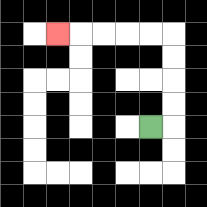{'start': '[6, 5]', 'end': '[2, 1]', 'path_directions': 'R,U,U,U,U,L,L,L,L,L', 'path_coordinates': '[[6, 5], [7, 5], [7, 4], [7, 3], [7, 2], [7, 1], [6, 1], [5, 1], [4, 1], [3, 1], [2, 1]]'}